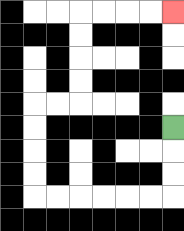{'start': '[7, 5]', 'end': '[7, 0]', 'path_directions': 'D,D,D,L,L,L,L,L,L,U,U,U,U,R,R,U,U,U,U,R,R,R,R', 'path_coordinates': '[[7, 5], [7, 6], [7, 7], [7, 8], [6, 8], [5, 8], [4, 8], [3, 8], [2, 8], [1, 8], [1, 7], [1, 6], [1, 5], [1, 4], [2, 4], [3, 4], [3, 3], [3, 2], [3, 1], [3, 0], [4, 0], [5, 0], [6, 0], [7, 0]]'}